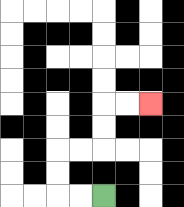{'start': '[4, 8]', 'end': '[6, 4]', 'path_directions': 'L,L,U,U,R,R,U,U,R,R', 'path_coordinates': '[[4, 8], [3, 8], [2, 8], [2, 7], [2, 6], [3, 6], [4, 6], [4, 5], [4, 4], [5, 4], [6, 4]]'}